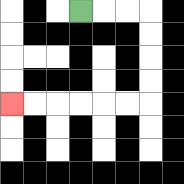{'start': '[3, 0]', 'end': '[0, 4]', 'path_directions': 'R,R,R,D,D,D,D,L,L,L,L,L,L', 'path_coordinates': '[[3, 0], [4, 0], [5, 0], [6, 0], [6, 1], [6, 2], [6, 3], [6, 4], [5, 4], [4, 4], [3, 4], [2, 4], [1, 4], [0, 4]]'}